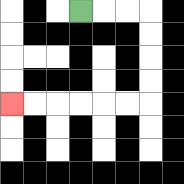{'start': '[3, 0]', 'end': '[0, 4]', 'path_directions': 'R,R,R,D,D,D,D,L,L,L,L,L,L', 'path_coordinates': '[[3, 0], [4, 0], [5, 0], [6, 0], [6, 1], [6, 2], [6, 3], [6, 4], [5, 4], [4, 4], [3, 4], [2, 4], [1, 4], [0, 4]]'}